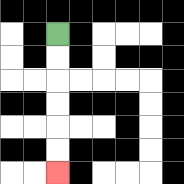{'start': '[2, 1]', 'end': '[2, 7]', 'path_directions': 'D,D,D,D,D,D', 'path_coordinates': '[[2, 1], [2, 2], [2, 3], [2, 4], [2, 5], [2, 6], [2, 7]]'}